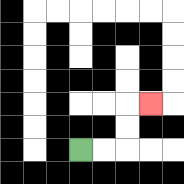{'start': '[3, 6]', 'end': '[6, 4]', 'path_directions': 'R,R,U,U,R', 'path_coordinates': '[[3, 6], [4, 6], [5, 6], [5, 5], [5, 4], [6, 4]]'}